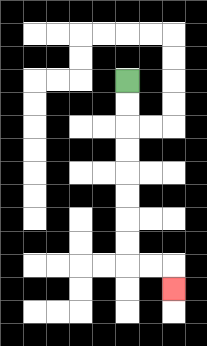{'start': '[5, 3]', 'end': '[7, 12]', 'path_directions': 'D,D,D,D,D,D,D,D,R,R,D', 'path_coordinates': '[[5, 3], [5, 4], [5, 5], [5, 6], [5, 7], [5, 8], [5, 9], [5, 10], [5, 11], [6, 11], [7, 11], [7, 12]]'}